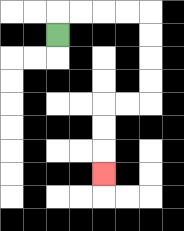{'start': '[2, 1]', 'end': '[4, 7]', 'path_directions': 'U,R,R,R,R,D,D,D,D,L,L,D,D,D', 'path_coordinates': '[[2, 1], [2, 0], [3, 0], [4, 0], [5, 0], [6, 0], [6, 1], [6, 2], [6, 3], [6, 4], [5, 4], [4, 4], [4, 5], [4, 6], [4, 7]]'}